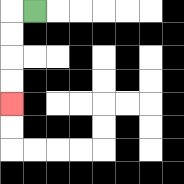{'start': '[1, 0]', 'end': '[0, 4]', 'path_directions': 'L,D,D,D,D', 'path_coordinates': '[[1, 0], [0, 0], [0, 1], [0, 2], [0, 3], [0, 4]]'}